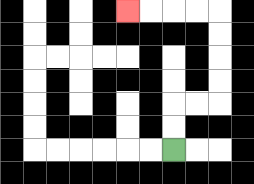{'start': '[7, 6]', 'end': '[5, 0]', 'path_directions': 'U,U,R,R,U,U,U,U,L,L,L,L', 'path_coordinates': '[[7, 6], [7, 5], [7, 4], [8, 4], [9, 4], [9, 3], [9, 2], [9, 1], [9, 0], [8, 0], [7, 0], [6, 0], [5, 0]]'}